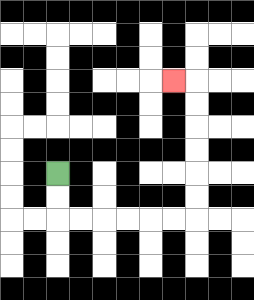{'start': '[2, 7]', 'end': '[7, 3]', 'path_directions': 'D,D,R,R,R,R,R,R,U,U,U,U,U,U,L', 'path_coordinates': '[[2, 7], [2, 8], [2, 9], [3, 9], [4, 9], [5, 9], [6, 9], [7, 9], [8, 9], [8, 8], [8, 7], [8, 6], [8, 5], [8, 4], [8, 3], [7, 3]]'}